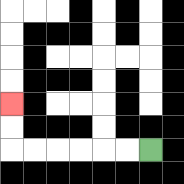{'start': '[6, 6]', 'end': '[0, 4]', 'path_directions': 'L,L,L,L,L,L,U,U', 'path_coordinates': '[[6, 6], [5, 6], [4, 6], [3, 6], [2, 6], [1, 6], [0, 6], [0, 5], [0, 4]]'}